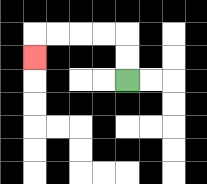{'start': '[5, 3]', 'end': '[1, 2]', 'path_directions': 'U,U,L,L,L,L,D', 'path_coordinates': '[[5, 3], [5, 2], [5, 1], [4, 1], [3, 1], [2, 1], [1, 1], [1, 2]]'}